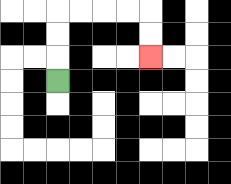{'start': '[2, 3]', 'end': '[6, 2]', 'path_directions': 'U,U,U,R,R,R,R,D,D', 'path_coordinates': '[[2, 3], [2, 2], [2, 1], [2, 0], [3, 0], [4, 0], [5, 0], [6, 0], [6, 1], [6, 2]]'}